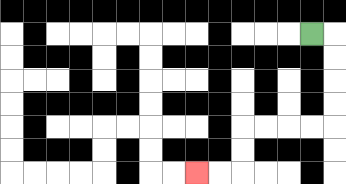{'start': '[13, 1]', 'end': '[8, 7]', 'path_directions': 'R,D,D,D,D,L,L,L,L,D,D,L,L', 'path_coordinates': '[[13, 1], [14, 1], [14, 2], [14, 3], [14, 4], [14, 5], [13, 5], [12, 5], [11, 5], [10, 5], [10, 6], [10, 7], [9, 7], [8, 7]]'}